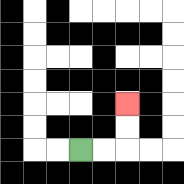{'start': '[3, 6]', 'end': '[5, 4]', 'path_directions': 'R,R,U,U', 'path_coordinates': '[[3, 6], [4, 6], [5, 6], [5, 5], [5, 4]]'}